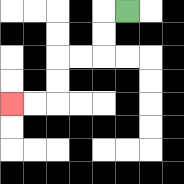{'start': '[5, 0]', 'end': '[0, 4]', 'path_directions': 'L,D,D,L,L,D,D,L,L', 'path_coordinates': '[[5, 0], [4, 0], [4, 1], [4, 2], [3, 2], [2, 2], [2, 3], [2, 4], [1, 4], [0, 4]]'}